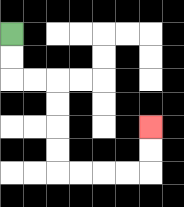{'start': '[0, 1]', 'end': '[6, 5]', 'path_directions': 'D,D,R,R,D,D,D,D,R,R,R,R,U,U', 'path_coordinates': '[[0, 1], [0, 2], [0, 3], [1, 3], [2, 3], [2, 4], [2, 5], [2, 6], [2, 7], [3, 7], [4, 7], [5, 7], [6, 7], [6, 6], [6, 5]]'}